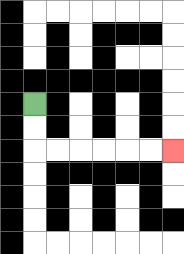{'start': '[1, 4]', 'end': '[7, 6]', 'path_directions': 'D,D,R,R,R,R,R,R', 'path_coordinates': '[[1, 4], [1, 5], [1, 6], [2, 6], [3, 6], [4, 6], [5, 6], [6, 6], [7, 6]]'}